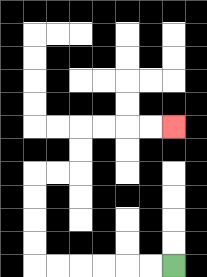{'start': '[7, 11]', 'end': '[7, 5]', 'path_directions': 'L,L,L,L,L,L,U,U,U,U,R,R,U,U,R,R,R,R', 'path_coordinates': '[[7, 11], [6, 11], [5, 11], [4, 11], [3, 11], [2, 11], [1, 11], [1, 10], [1, 9], [1, 8], [1, 7], [2, 7], [3, 7], [3, 6], [3, 5], [4, 5], [5, 5], [6, 5], [7, 5]]'}